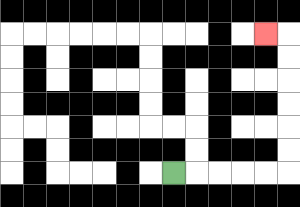{'start': '[7, 7]', 'end': '[11, 1]', 'path_directions': 'R,R,R,R,R,U,U,U,U,U,U,L', 'path_coordinates': '[[7, 7], [8, 7], [9, 7], [10, 7], [11, 7], [12, 7], [12, 6], [12, 5], [12, 4], [12, 3], [12, 2], [12, 1], [11, 1]]'}